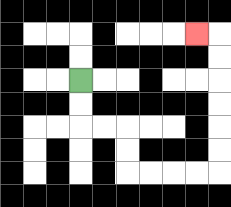{'start': '[3, 3]', 'end': '[8, 1]', 'path_directions': 'D,D,R,R,D,D,R,R,R,R,U,U,U,U,U,U,L', 'path_coordinates': '[[3, 3], [3, 4], [3, 5], [4, 5], [5, 5], [5, 6], [5, 7], [6, 7], [7, 7], [8, 7], [9, 7], [9, 6], [9, 5], [9, 4], [9, 3], [9, 2], [9, 1], [8, 1]]'}